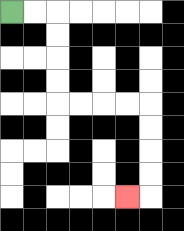{'start': '[0, 0]', 'end': '[5, 8]', 'path_directions': 'R,R,D,D,D,D,R,R,R,R,D,D,D,D,L', 'path_coordinates': '[[0, 0], [1, 0], [2, 0], [2, 1], [2, 2], [2, 3], [2, 4], [3, 4], [4, 4], [5, 4], [6, 4], [6, 5], [6, 6], [6, 7], [6, 8], [5, 8]]'}